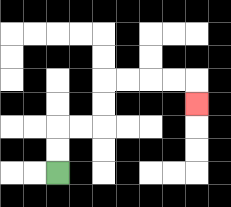{'start': '[2, 7]', 'end': '[8, 4]', 'path_directions': 'U,U,R,R,U,U,R,R,R,R,D', 'path_coordinates': '[[2, 7], [2, 6], [2, 5], [3, 5], [4, 5], [4, 4], [4, 3], [5, 3], [6, 3], [7, 3], [8, 3], [8, 4]]'}